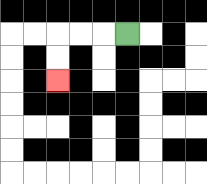{'start': '[5, 1]', 'end': '[2, 3]', 'path_directions': 'L,L,L,D,D', 'path_coordinates': '[[5, 1], [4, 1], [3, 1], [2, 1], [2, 2], [2, 3]]'}